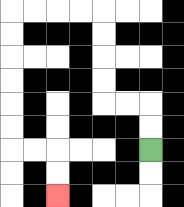{'start': '[6, 6]', 'end': '[2, 8]', 'path_directions': 'U,U,L,L,U,U,U,U,L,L,L,L,D,D,D,D,D,D,R,R,D,D', 'path_coordinates': '[[6, 6], [6, 5], [6, 4], [5, 4], [4, 4], [4, 3], [4, 2], [4, 1], [4, 0], [3, 0], [2, 0], [1, 0], [0, 0], [0, 1], [0, 2], [0, 3], [0, 4], [0, 5], [0, 6], [1, 6], [2, 6], [2, 7], [2, 8]]'}